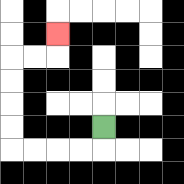{'start': '[4, 5]', 'end': '[2, 1]', 'path_directions': 'D,L,L,L,L,U,U,U,U,R,R,U', 'path_coordinates': '[[4, 5], [4, 6], [3, 6], [2, 6], [1, 6], [0, 6], [0, 5], [0, 4], [0, 3], [0, 2], [1, 2], [2, 2], [2, 1]]'}